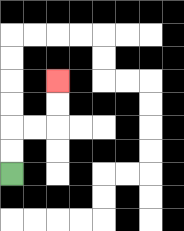{'start': '[0, 7]', 'end': '[2, 3]', 'path_directions': 'U,U,R,R,U,U', 'path_coordinates': '[[0, 7], [0, 6], [0, 5], [1, 5], [2, 5], [2, 4], [2, 3]]'}